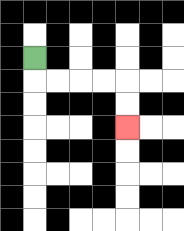{'start': '[1, 2]', 'end': '[5, 5]', 'path_directions': 'D,R,R,R,R,D,D', 'path_coordinates': '[[1, 2], [1, 3], [2, 3], [3, 3], [4, 3], [5, 3], [5, 4], [5, 5]]'}